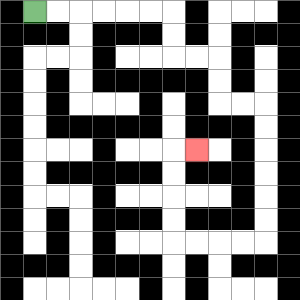{'start': '[1, 0]', 'end': '[8, 6]', 'path_directions': 'R,R,R,R,R,R,D,D,R,R,D,D,R,R,D,D,D,D,D,D,L,L,L,L,U,U,U,U,R', 'path_coordinates': '[[1, 0], [2, 0], [3, 0], [4, 0], [5, 0], [6, 0], [7, 0], [7, 1], [7, 2], [8, 2], [9, 2], [9, 3], [9, 4], [10, 4], [11, 4], [11, 5], [11, 6], [11, 7], [11, 8], [11, 9], [11, 10], [10, 10], [9, 10], [8, 10], [7, 10], [7, 9], [7, 8], [7, 7], [7, 6], [8, 6]]'}